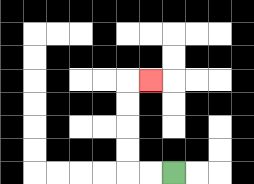{'start': '[7, 7]', 'end': '[6, 3]', 'path_directions': 'L,L,U,U,U,U,R', 'path_coordinates': '[[7, 7], [6, 7], [5, 7], [5, 6], [5, 5], [5, 4], [5, 3], [6, 3]]'}